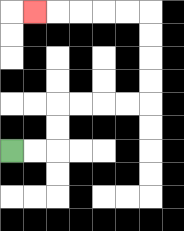{'start': '[0, 6]', 'end': '[1, 0]', 'path_directions': 'R,R,U,U,R,R,R,R,U,U,U,U,L,L,L,L,L', 'path_coordinates': '[[0, 6], [1, 6], [2, 6], [2, 5], [2, 4], [3, 4], [4, 4], [5, 4], [6, 4], [6, 3], [6, 2], [6, 1], [6, 0], [5, 0], [4, 0], [3, 0], [2, 0], [1, 0]]'}